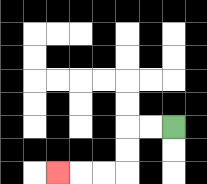{'start': '[7, 5]', 'end': '[2, 7]', 'path_directions': 'L,L,D,D,L,L,L', 'path_coordinates': '[[7, 5], [6, 5], [5, 5], [5, 6], [5, 7], [4, 7], [3, 7], [2, 7]]'}